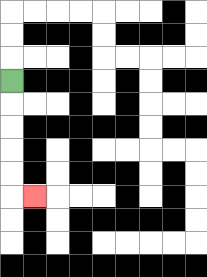{'start': '[0, 3]', 'end': '[1, 8]', 'path_directions': 'D,D,D,D,D,R', 'path_coordinates': '[[0, 3], [0, 4], [0, 5], [0, 6], [0, 7], [0, 8], [1, 8]]'}